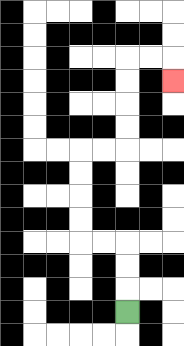{'start': '[5, 13]', 'end': '[7, 3]', 'path_directions': 'U,U,U,L,L,U,U,U,U,R,R,U,U,U,U,R,R,D', 'path_coordinates': '[[5, 13], [5, 12], [5, 11], [5, 10], [4, 10], [3, 10], [3, 9], [3, 8], [3, 7], [3, 6], [4, 6], [5, 6], [5, 5], [5, 4], [5, 3], [5, 2], [6, 2], [7, 2], [7, 3]]'}